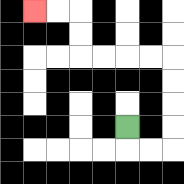{'start': '[5, 5]', 'end': '[1, 0]', 'path_directions': 'D,R,R,U,U,U,U,L,L,L,L,U,U,L,L', 'path_coordinates': '[[5, 5], [5, 6], [6, 6], [7, 6], [7, 5], [7, 4], [7, 3], [7, 2], [6, 2], [5, 2], [4, 2], [3, 2], [3, 1], [3, 0], [2, 0], [1, 0]]'}